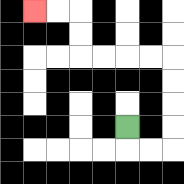{'start': '[5, 5]', 'end': '[1, 0]', 'path_directions': 'D,R,R,U,U,U,U,L,L,L,L,U,U,L,L', 'path_coordinates': '[[5, 5], [5, 6], [6, 6], [7, 6], [7, 5], [7, 4], [7, 3], [7, 2], [6, 2], [5, 2], [4, 2], [3, 2], [3, 1], [3, 0], [2, 0], [1, 0]]'}